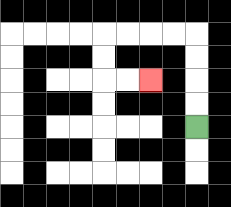{'start': '[8, 5]', 'end': '[6, 3]', 'path_directions': 'U,U,U,U,L,L,L,L,D,D,R,R', 'path_coordinates': '[[8, 5], [8, 4], [8, 3], [8, 2], [8, 1], [7, 1], [6, 1], [5, 1], [4, 1], [4, 2], [4, 3], [5, 3], [6, 3]]'}